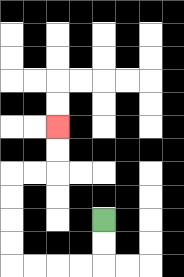{'start': '[4, 9]', 'end': '[2, 5]', 'path_directions': 'D,D,L,L,L,L,U,U,U,U,R,R,U,U', 'path_coordinates': '[[4, 9], [4, 10], [4, 11], [3, 11], [2, 11], [1, 11], [0, 11], [0, 10], [0, 9], [0, 8], [0, 7], [1, 7], [2, 7], [2, 6], [2, 5]]'}